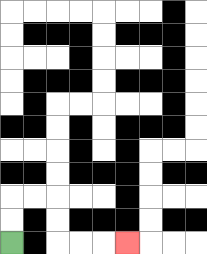{'start': '[0, 10]', 'end': '[5, 10]', 'path_directions': 'U,U,R,R,D,D,R,R,R', 'path_coordinates': '[[0, 10], [0, 9], [0, 8], [1, 8], [2, 8], [2, 9], [2, 10], [3, 10], [4, 10], [5, 10]]'}